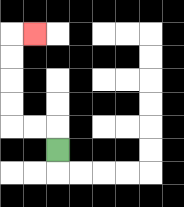{'start': '[2, 6]', 'end': '[1, 1]', 'path_directions': 'U,L,L,U,U,U,U,R', 'path_coordinates': '[[2, 6], [2, 5], [1, 5], [0, 5], [0, 4], [0, 3], [0, 2], [0, 1], [1, 1]]'}